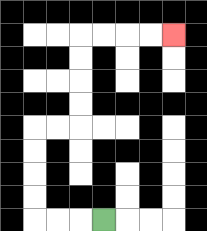{'start': '[4, 9]', 'end': '[7, 1]', 'path_directions': 'L,L,L,U,U,U,U,R,R,U,U,U,U,R,R,R,R', 'path_coordinates': '[[4, 9], [3, 9], [2, 9], [1, 9], [1, 8], [1, 7], [1, 6], [1, 5], [2, 5], [3, 5], [3, 4], [3, 3], [3, 2], [3, 1], [4, 1], [5, 1], [6, 1], [7, 1]]'}